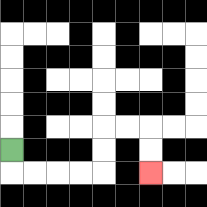{'start': '[0, 6]', 'end': '[6, 7]', 'path_directions': 'D,R,R,R,R,U,U,R,R,D,D', 'path_coordinates': '[[0, 6], [0, 7], [1, 7], [2, 7], [3, 7], [4, 7], [4, 6], [4, 5], [5, 5], [6, 5], [6, 6], [6, 7]]'}